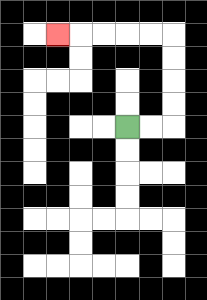{'start': '[5, 5]', 'end': '[2, 1]', 'path_directions': 'R,R,U,U,U,U,L,L,L,L,L', 'path_coordinates': '[[5, 5], [6, 5], [7, 5], [7, 4], [7, 3], [7, 2], [7, 1], [6, 1], [5, 1], [4, 1], [3, 1], [2, 1]]'}